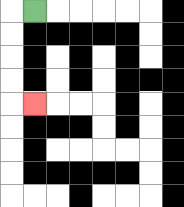{'start': '[1, 0]', 'end': '[1, 4]', 'path_directions': 'L,D,D,D,D,R', 'path_coordinates': '[[1, 0], [0, 0], [0, 1], [0, 2], [0, 3], [0, 4], [1, 4]]'}